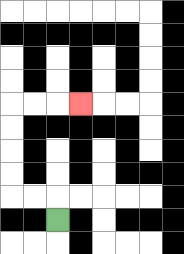{'start': '[2, 9]', 'end': '[3, 4]', 'path_directions': 'U,L,L,U,U,U,U,R,R,R', 'path_coordinates': '[[2, 9], [2, 8], [1, 8], [0, 8], [0, 7], [0, 6], [0, 5], [0, 4], [1, 4], [2, 4], [3, 4]]'}